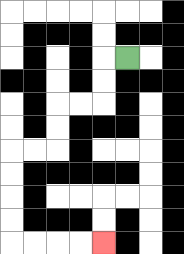{'start': '[5, 2]', 'end': '[4, 10]', 'path_directions': 'L,D,D,L,L,D,D,L,L,D,D,D,D,R,R,R,R', 'path_coordinates': '[[5, 2], [4, 2], [4, 3], [4, 4], [3, 4], [2, 4], [2, 5], [2, 6], [1, 6], [0, 6], [0, 7], [0, 8], [0, 9], [0, 10], [1, 10], [2, 10], [3, 10], [4, 10]]'}